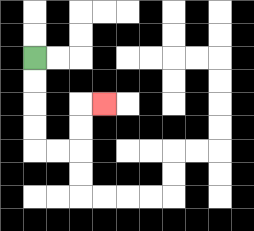{'start': '[1, 2]', 'end': '[4, 4]', 'path_directions': 'D,D,D,D,R,R,U,U,R', 'path_coordinates': '[[1, 2], [1, 3], [1, 4], [1, 5], [1, 6], [2, 6], [3, 6], [3, 5], [3, 4], [4, 4]]'}